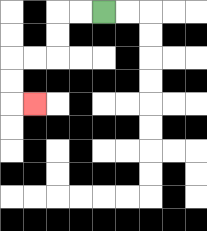{'start': '[4, 0]', 'end': '[1, 4]', 'path_directions': 'L,L,D,D,L,L,D,D,R', 'path_coordinates': '[[4, 0], [3, 0], [2, 0], [2, 1], [2, 2], [1, 2], [0, 2], [0, 3], [0, 4], [1, 4]]'}